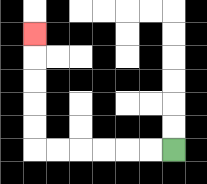{'start': '[7, 6]', 'end': '[1, 1]', 'path_directions': 'L,L,L,L,L,L,U,U,U,U,U', 'path_coordinates': '[[7, 6], [6, 6], [5, 6], [4, 6], [3, 6], [2, 6], [1, 6], [1, 5], [1, 4], [1, 3], [1, 2], [1, 1]]'}